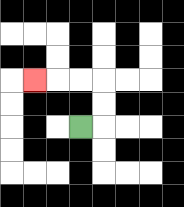{'start': '[3, 5]', 'end': '[1, 3]', 'path_directions': 'R,U,U,L,L,L', 'path_coordinates': '[[3, 5], [4, 5], [4, 4], [4, 3], [3, 3], [2, 3], [1, 3]]'}